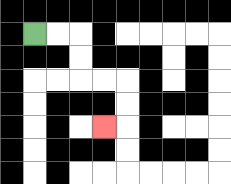{'start': '[1, 1]', 'end': '[4, 5]', 'path_directions': 'R,R,D,D,R,R,D,D,L', 'path_coordinates': '[[1, 1], [2, 1], [3, 1], [3, 2], [3, 3], [4, 3], [5, 3], [5, 4], [5, 5], [4, 5]]'}